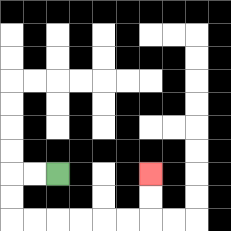{'start': '[2, 7]', 'end': '[6, 7]', 'path_directions': 'L,L,D,D,R,R,R,R,R,R,U,U', 'path_coordinates': '[[2, 7], [1, 7], [0, 7], [0, 8], [0, 9], [1, 9], [2, 9], [3, 9], [4, 9], [5, 9], [6, 9], [6, 8], [6, 7]]'}